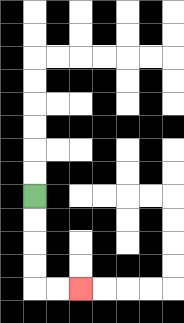{'start': '[1, 8]', 'end': '[3, 12]', 'path_directions': 'D,D,D,D,R,R', 'path_coordinates': '[[1, 8], [1, 9], [1, 10], [1, 11], [1, 12], [2, 12], [3, 12]]'}